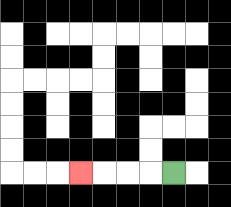{'start': '[7, 7]', 'end': '[3, 7]', 'path_directions': 'L,L,L,L', 'path_coordinates': '[[7, 7], [6, 7], [5, 7], [4, 7], [3, 7]]'}